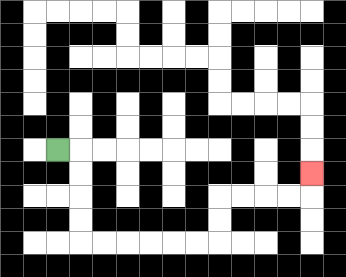{'start': '[2, 6]', 'end': '[13, 7]', 'path_directions': 'R,D,D,D,D,R,R,R,R,R,R,U,U,R,R,R,R,U', 'path_coordinates': '[[2, 6], [3, 6], [3, 7], [3, 8], [3, 9], [3, 10], [4, 10], [5, 10], [6, 10], [7, 10], [8, 10], [9, 10], [9, 9], [9, 8], [10, 8], [11, 8], [12, 8], [13, 8], [13, 7]]'}